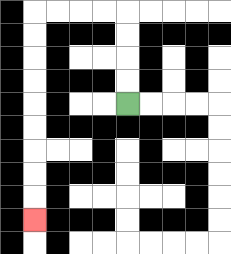{'start': '[5, 4]', 'end': '[1, 9]', 'path_directions': 'U,U,U,U,L,L,L,L,D,D,D,D,D,D,D,D,D', 'path_coordinates': '[[5, 4], [5, 3], [5, 2], [5, 1], [5, 0], [4, 0], [3, 0], [2, 0], [1, 0], [1, 1], [1, 2], [1, 3], [1, 4], [1, 5], [1, 6], [1, 7], [1, 8], [1, 9]]'}